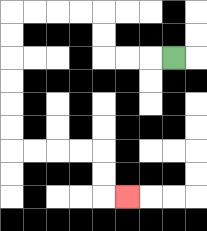{'start': '[7, 2]', 'end': '[5, 8]', 'path_directions': 'L,L,L,U,U,L,L,L,L,D,D,D,D,D,D,R,R,R,R,D,D,R', 'path_coordinates': '[[7, 2], [6, 2], [5, 2], [4, 2], [4, 1], [4, 0], [3, 0], [2, 0], [1, 0], [0, 0], [0, 1], [0, 2], [0, 3], [0, 4], [0, 5], [0, 6], [1, 6], [2, 6], [3, 6], [4, 6], [4, 7], [4, 8], [5, 8]]'}